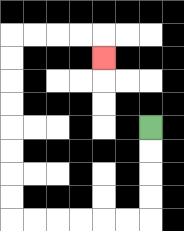{'start': '[6, 5]', 'end': '[4, 2]', 'path_directions': 'D,D,D,D,L,L,L,L,L,L,U,U,U,U,U,U,U,U,R,R,R,R,D', 'path_coordinates': '[[6, 5], [6, 6], [6, 7], [6, 8], [6, 9], [5, 9], [4, 9], [3, 9], [2, 9], [1, 9], [0, 9], [0, 8], [0, 7], [0, 6], [0, 5], [0, 4], [0, 3], [0, 2], [0, 1], [1, 1], [2, 1], [3, 1], [4, 1], [4, 2]]'}